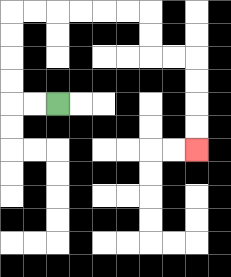{'start': '[2, 4]', 'end': '[8, 6]', 'path_directions': 'L,L,U,U,U,U,R,R,R,R,R,R,D,D,R,R,D,D,D,D', 'path_coordinates': '[[2, 4], [1, 4], [0, 4], [0, 3], [0, 2], [0, 1], [0, 0], [1, 0], [2, 0], [3, 0], [4, 0], [5, 0], [6, 0], [6, 1], [6, 2], [7, 2], [8, 2], [8, 3], [8, 4], [8, 5], [8, 6]]'}